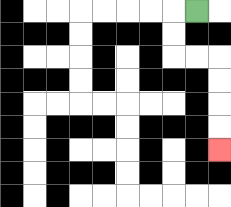{'start': '[8, 0]', 'end': '[9, 6]', 'path_directions': 'L,D,D,R,R,D,D,D,D', 'path_coordinates': '[[8, 0], [7, 0], [7, 1], [7, 2], [8, 2], [9, 2], [9, 3], [9, 4], [9, 5], [9, 6]]'}